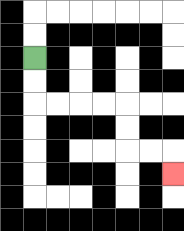{'start': '[1, 2]', 'end': '[7, 7]', 'path_directions': 'D,D,R,R,R,R,D,D,R,R,D', 'path_coordinates': '[[1, 2], [1, 3], [1, 4], [2, 4], [3, 4], [4, 4], [5, 4], [5, 5], [5, 6], [6, 6], [7, 6], [7, 7]]'}